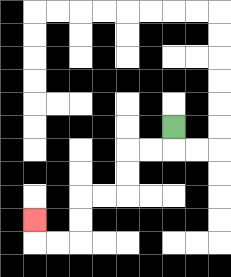{'start': '[7, 5]', 'end': '[1, 9]', 'path_directions': 'D,L,L,D,D,L,L,D,D,L,L,U', 'path_coordinates': '[[7, 5], [7, 6], [6, 6], [5, 6], [5, 7], [5, 8], [4, 8], [3, 8], [3, 9], [3, 10], [2, 10], [1, 10], [1, 9]]'}